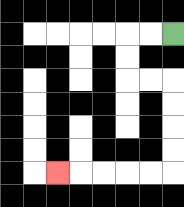{'start': '[7, 1]', 'end': '[2, 7]', 'path_directions': 'L,L,D,D,R,R,D,D,D,D,L,L,L,L,L', 'path_coordinates': '[[7, 1], [6, 1], [5, 1], [5, 2], [5, 3], [6, 3], [7, 3], [7, 4], [7, 5], [7, 6], [7, 7], [6, 7], [5, 7], [4, 7], [3, 7], [2, 7]]'}